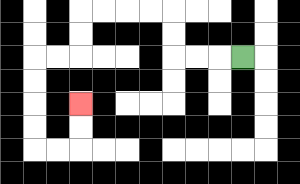{'start': '[10, 2]', 'end': '[3, 4]', 'path_directions': 'L,L,L,U,U,L,L,L,L,D,D,L,L,D,D,D,D,R,R,U,U', 'path_coordinates': '[[10, 2], [9, 2], [8, 2], [7, 2], [7, 1], [7, 0], [6, 0], [5, 0], [4, 0], [3, 0], [3, 1], [3, 2], [2, 2], [1, 2], [1, 3], [1, 4], [1, 5], [1, 6], [2, 6], [3, 6], [3, 5], [3, 4]]'}